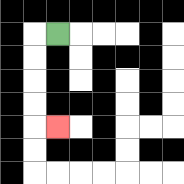{'start': '[2, 1]', 'end': '[2, 5]', 'path_directions': 'L,D,D,D,D,R', 'path_coordinates': '[[2, 1], [1, 1], [1, 2], [1, 3], [1, 4], [1, 5], [2, 5]]'}